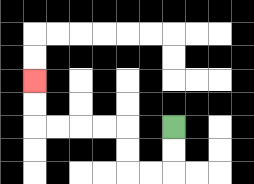{'start': '[7, 5]', 'end': '[1, 3]', 'path_directions': 'D,D,L,L,U,U,L,L,L,L,U,U', 'path_coordinates': '[[7, 5], [7, 6], [7, 7], [6, 7], [5, 7], [5, 6], [5, 5], [4, 5], [3, 5], [2, 5], [1, 5], [1, 4], [1, 3]]'}